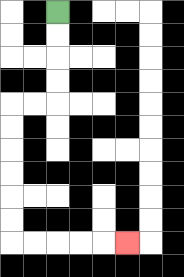{'start': '[2, 0]', 'end': '[5, 10]', 'path_directions': 'D,D,D,D,L,L,D,D,D,D,D,D,R,R,R,R,R', 'path_coordinates': '[[2, 0], [2, 1], [2, 2], [2, 3], [2, 4], [1, 4], [0, 4], [0, 5], [0, 6], [0, 7], [0, 8], [0, 9], [0, 10], [1, 10], [2, 10], [3, 10], [4, 10], [5, 10]]'}